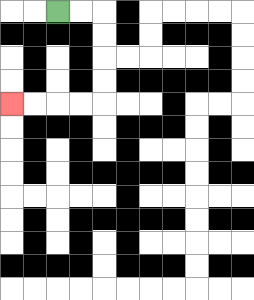{'start': '[2, 0]', 'end': '[0, 4]', 'path_directions': 'R,R,D,D,D,D,L,L,L,L', 'path_coordinates': '[[2, 0], [3, 0], [4, 0], [4, 1], [4, 2], [4, 3], [4, 4], [3, 4], [2, 4], [1, 4], [0, 4]]'}